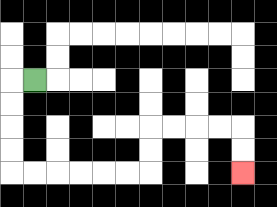{'start': '[1, 3]', 'end': '[10, 7]', 'path_directions': 'L,D,D,D,D,R,R,R,R,R,R,U,U,R,R,R,R,D,D', 'path_coordinates': '[[1, 3], [0, 3], [0, 4], [0, 5], [0, 6], [0, 7], [1, 7], [2, 7], [3, 7], [4, 7], [5, 7], [6, 7], [6, 6], [6, 5], [7, 5], [8, 5], [9, 5], [10, 5], [10, 6], [10, 7]]'}